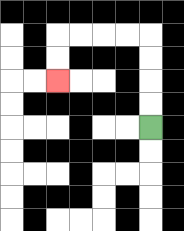{'start': '[6, 5]', 'end': '[2, 3]', 'path_directions': 'U,U,U,U,L,L,L,L,D,D', 'path_coordinates': '[[6, 5], [6, 4], [6, 3], [6, 2], [6, 1], [5, 1], [4, 1], [3, 1], [2, 1], [2, 2], [2, 3]]'}